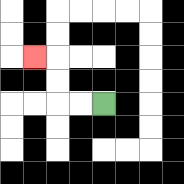{'start': '[4, 4]', 'end': '[1, 2]', 'path_directions': 'L,L,U,U,L', 'path_coordinates': '[[4, 4], [3, 4], [2, 4], [2, 3], [2, 2], [1, 2]]'}